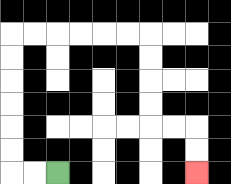{'start': '[2, 7]', 'end': '[8, 7]', 'path_directions': 'L,L,U,U,U,U,U,U,R,R,R,R,R,R,D,D,D,D,R,R,D,D', 'path_coordinates': '[[2, 7], [1, 7], [0, 7], [0, 6], [0, 5], [0, 4], [0, 3], [0, 2], [0, 1], [1, 1], [2, 1], [3, 1], [4, 1], [5, 1], [6, 1], [6, 2], [6, 3], [6, 4], [6, 5], [7, 5], [8, 5], [8, 6], [8, 7]]'}